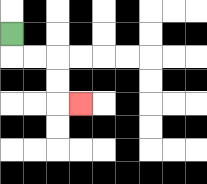{'start': '[0, 1]', 'end': '[3, 4]', 'path_directions': 'D,R,R,D,D,R', 'path_coordinates': '[[0, 1], [0, 2], [1, 2], [2, 2], [2, 3], [2, 4], [3, 4]]'}